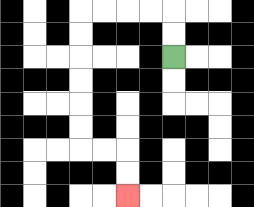{'start': '[7, 2]', 'end': '[5, 8]', 'path_directions': 'U,U,L,L,L,L,D,D,D,D,D,D,R,R,D,D', 'path_coordinates': '[[7, 2], [7, 1], [7, 0], [6, 0], [5, 0], [4, 0], [3, 0], [3, 1], [3, 2], [3, 3], [3, 4], [3, 5], [3, 6], [4, 6], [5, 6], [5, 7], [5, 8]]'}